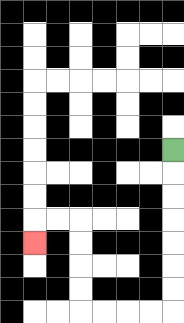{'start': '[7, 6]', 'end': '[1, 10]', 'path_directions': 'D,D,D,D,D,D,D,L,L,L,L,U,U,U,U,L,L,D', 'path_coordinates': '[[7, 6], [7, 7], [7, 8], [7, 9], [7, 10], [7, 11], [7, 12], [7, 13], [6, 13], [5, 13], [4, 13], [3, 13], [3, 12], [3, 11], [3, 10], [3, 9], [2, 9], [1, 9], [1, 10]]'}